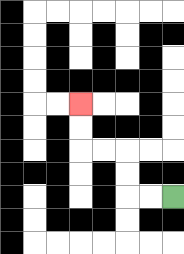{'start': '[7, 8]', 'end': '[3, 4]', 'path_directions': 'L,L,U,U,L,L,U,U', 'path_coordinates': '[[7, 8], [6, 8], [5, 8], [5, 7], [5, 6], [4, 6], [3, 6], [3, 5], [3, 4]]'}